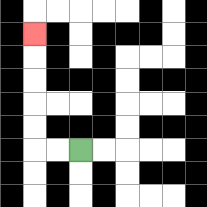{'start': '[3, 6]', 'end': '[1, 1]', 'path_directions': 'L,L,U,U,U,U,U', 'path_coordinates': '[[3, 6], [2, 6], [1, 6], [1, 5], [1, 4], [1, 3], [1, 2], [1, 1]]'}